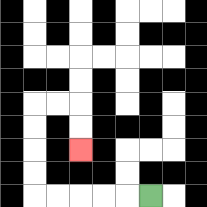{'start': '[6, 8]', 'end': '[3, 6]', 'path_directions': 'L,L,L,L,L,U,U,U,U,R,R,D,D', 'path_coordinates': '[[6, 8], [5, 8], [4, 8], [3, 8], [2, 8], [1, 8], [1, 7], [1, 6], [1, 5], [1, 4], [2, 4], [3, 4], [3, 5], [3, 6]]'}